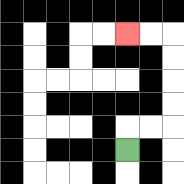{'start': '[5, 6]', 'end': '[5, 1]', 'path_directions': 'U,R,R,U,U,U,U,L,L', 'path_coordinates': '[[5, 6], [5, 5], [6, 5], [7, 5], [7, 4], [7, 3], [7, 2], [7, 1], [6, 1], [5, 1]]'}